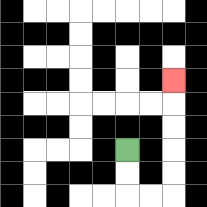{'start': '[5, 6]', 'end': '[7, 3]', 'path_directions': 'D,D,R,R,U,U,U,U,U', 'path_coordinates': '[[5, 6], [5, 7], [5, 8], [6, 8], [7, 8], [7, 7], [7, 6], [7, 5], [7, 4], [7, 3]]'}